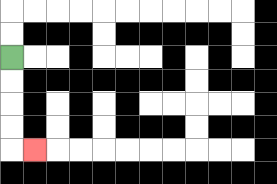{'start': '[0, 2]', 'end': '[1, 6]', 'path_directions': 'D,D,D,D,R', 'path_coordinates': '[[0, 2], [0, 3], [0, 4], [0, 5], [0, 6], [1, 6]]'}